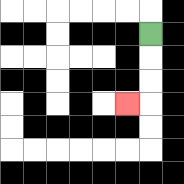{'start': '[6, 1]', 'end': '[5, 4]', 'path_directions': 'D,D,D,L', 'path_coordinates': '[[6, 1], [6, 2], [6, 3], [6, 4], [5, 4]]'}